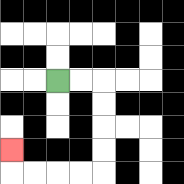{'start': '[2, 3]', 'end': '[0, 6]', 'path_directions': 'R,R,D,D,D,D,L,L,L,L,U', 'path_coordinates': '[[2, 3], [3, 3], [4, 3], [4, 4], [4, 5], [4, 6], [4, 7], [3, 7], [2, 7], [1, 7], [0, 7], [0, 6]]'}